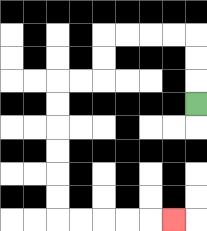{'start': '[8, 4]', 'end': '[7, 9]', 'path_directions': 'U,U,U,L,L,L,L,D,D,L,L,D,D,D,D,D,D,R,R,R,R,R', 'path_coordinates': '[[8, 4], [8, 3], [8, 2], [8, 1], [7, 1], [6, 1], [5, 1], [4, 1], [4, 2], [4, 3], [3, 3], [2, 3], [2, 4], [2, 5], [2, 6], [2, 7], [2, 8], [2, 9], [3, 9], [4, 9], [5, 9], [6, 9], [7, 9]]'}